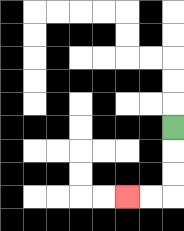{'start': '[7, 5]', 'end': '[5, 8]', 'path_directions': 'D,D,D,L,L', 'path_coordinates': '[[7, 5], [7, 6], [7, 7], [7, 8], [6, 8], [5, 8]]'}